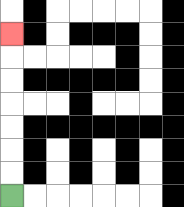{'start': '[0, 8]', 'end': '[0, 1]', 'path_directions': 'U,U,U,U,U,U,U', 'path_coordinates': '[[0, 8], [0, 7], [0, 6], [0, 5], [0, 4], [0, 3], [0, 2], [0, 1]]'}